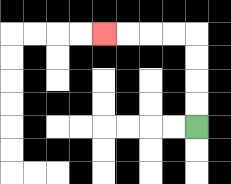{'start': '[8, 5]', 'end': '[4, 1]', 'path_directions': 'U,U,U,U,L,L,L,L', 'path_coordinates': '[[8, 5], [8, 4], [8, 3], [8, 2], [8, 1], [7, 1], [6, 1], [5, 1], [4, 1]]'}